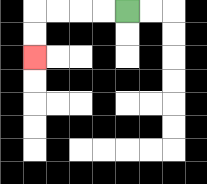{'start': '[5, 0]', 'end': '[1, 2]', 'path_directions': 'L,L,L,L,D,D', 'path_coordinates': '[[5, 0], [4, 0], [3, 0], [2, 0], [1, 0], [1, 1], [1, 2]]'}